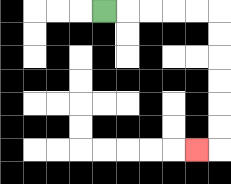{'start': '[4, 0]', 'end': '[8, 6]', 'path_directions': 'R,R,R,R,R,D,D,D,D,D,D,L', 'path_coordinates': '[[4, 0], [5, 0], [6, 0], [7, 0], [8, 0], [9, 0], [9, 1], [9, 2], [9, 3], [9, 4], [9, 5], [9, 6], [8, 6]]'}